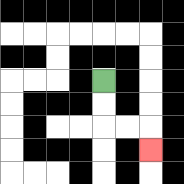{'start': '[4, 3]', 'end': '[6, 6]', 'path_directions': 'D,D,R,R,D', 'path_coordinates': '[[4, 3], [4, 4], [4, 5], [5, 5], [6, 5], [6, 6]]'}